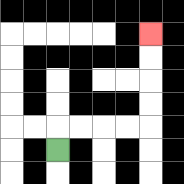{'start': '[2, 6]', 'end': '[6, 1]', 'path_directions': 'U,R,R,R,R,U,U,U,U', 'path_coordinates': '[[2, 6], [2, 5], [3, 5], [4, 5], [5, 5], [6, 5], [6, 4], [6, 3], [6, 2], [6, 1]]'}